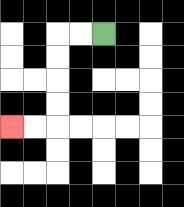{'start': '[4, 1]', 'end': '[0, 5]', 'path_directions': 'L,L,D,D,D,D,L,L', 'path_coordinates': '[[4, 1], [3, 1], [2, 1], [2, 2], [2, 3], [2, 4], [2, 5], [1, 5], [0, 5]]'}